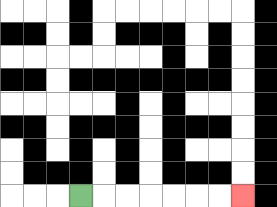{'start': '[3, 8]', 'end': '[10, 8]', 'path_directions': 'R,R,R,R,R,R,R', 'path_coordinates': '[[3, 8], [4, 8], [5, 8], [6, 8], [7, 8], [8, 8], [9, 8], [10, 8]]'}